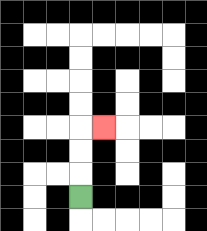{'start': '[3, 8]', 'end': '[4, 5]', 'path_directions': 'U,U,U,R', 'path_coordinates': '[[3, 8], [3, 7], [3, 6], [3, 5], [4, 5]]'}